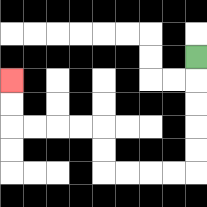{'start': '[8, 2]', 'end': '[0, 3]', 'path_directions': 'D,D,D,D,D,L,L,L,L,U,U,L,L,L,L,U,U', 'path_coordinates': '[[8, 2], [8, 3], [8, 4], [8, 5], [8, 6], [8, 7], [7, 7], [6, 7], [5, 7], [4, 7], [4, 6], [4, 5], [3, 5], [2, 5], [1, 5], [0, 5], [0, 4], [0, 3]]'}